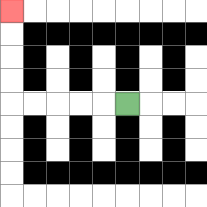{'start': '[5, 4]', 'end': '[0, 0]', 'path_directions': 'L,L,L,L,L,U,U,U,U', 'path_coordinates': '[[5, 4], [4, 4], [3, 4], [2, 4], [1, 4], [0, 4], [0, 3], [0, 2], [0, 1], [0, 0]]'}